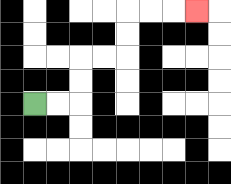{'start': '[1, 4]', 'end': '[8, 0]', 'path_directions': 'R,R,U,U,R,R,U,U,R,R,R', 'path_coordinates': '[[1, 4], [2, 4], [3, 4], [3, 3], [3, 2], [4, 2], [5, 2], [5, 1], [5, 0], [6, 0], [7, 0], [8, 0]]'}